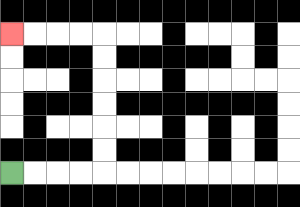{'start': '[0, 7]', 'end': '[0, 1]', 'path_directions': 'R,R,R,R,U,U,U,U,U,U,L,L,L,L', 'path_coordinates': '[[0, 7], [1, 7], [2, 7], [3, 7], [4, 7], [4, 6], [4, 5], [4, 4], [4, 3], [4, 2], [4, 1], [3, 1], [2, 1], [1, 1], [0, 1]]'}